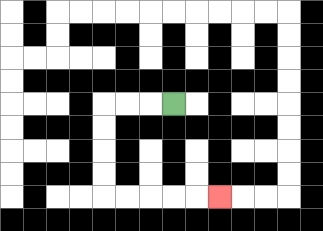{'start': '[7, 4]', 'end': '[9, 8]', 'path_directions': 'L,L,L,D,D,D,D,R,R,R,R,R', 'path_coordinates': '[[7, 4], [6, 4], [5, 4], [4, 4], [4, 5], [4, 6], [4, 7], [4, 8], [5, 8], [6, 8], [7, 8], [8, 8], [9, 8]]'}